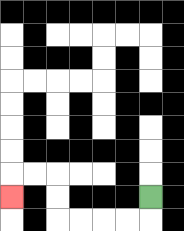{'start': '[6, 8]', 'end': '[0, 8]', 'path_directions': 'D,L,L,L,L,U,U,L,L,D', 'path_coordinates': '[[6, 8], [6, 9], [5, 9], [4, 9], [3, 9], [2, 9], [2, 8], [2, 7], [1, 7], [0, 7], [0, 8]]'}